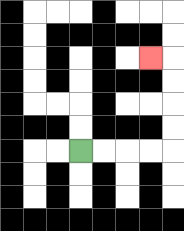{'start': '[3, 6]', 'end': '[6, 2]', 'path_directions': 'R,R,R,R,U,U,U,U,L', 'path_coordinates': '[[3, 6], [4, 6], [5, 6], [6, 6], [7, 6], [7, 5], [7, 4], [7, 3], [7, 2], [6, 2]]'}